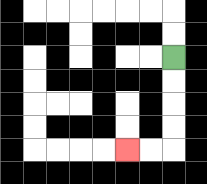{'start': '[7, 2]', 'end': '[5, 6]', 'path_directions': 'D,D,D,D,L,L', 'path_coordinates': '[[7, 2], [7, 3], [7, 4], [7, 5], [7, 6], [6, 6], [5, 6]]'}